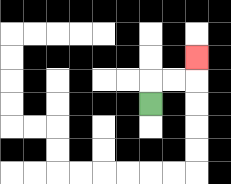{'start': '[6, 4]', 'end': '[8, 2]', 'path_directions': 'U,R,R,U', 'path_coordinates': '[[6, 4], [6, 3], [7, 3], [8, 3], [8, 2]]'}